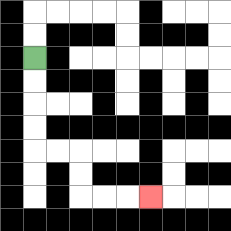{'start': '[1, 2]', 'end': '[6, 8]', 'path_directions': 'D,D,D,D,R,R,D,D,R,R,R', 'path_coordinates': '[[1, 2], [1, 3], [1, 4], [1, 5], [1, 6], [2, 6], [3, 6], [3, 7], [3, 8], [4, 8], [5, 8], [6, 8]]'}